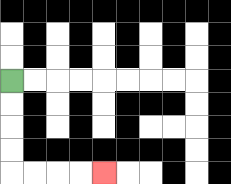{'start': '[0, 3]', 'end': '[4, 7]', 'path_directions': 'D,D,D,D,R,R,R,R', 'path_coordinates': '[[0, 3], [0, 4], [0, 5], [0, 6], [0, 7], [1, 7], [2, 7], [3, 7], [4, 7]]'}